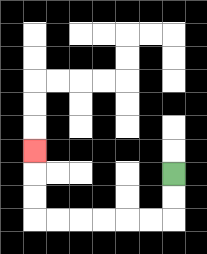{'start': '[7, 7]', 'end': '[1, 6]', 'path_directions': 'D,D,L,L,L,L,L,L,U,U,U', 'path_coordinates': '[[7, 7], [7, 8], [7, 9], [6, 9], [5, 9], [4, 9], [3, 9], [2, 9], [1, 9], [1, 8], [1, 7], [1, 6]]'}